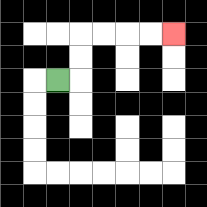{'start': '[2, 3]', 'end': '[7, 1]', 'path_directions': 'R,U,U,R,R,R,R', 'path_coordinates': '[[2, 3], [3, 3], [3, 2], [3, 1], [4, 1], [5, 1], [6, 1], [7, 1]]'}